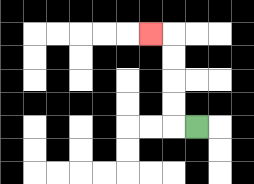{'start': '[8, 5]', 'end': '[6, 1]', 'path_directions': 'L,U,U,U,U,L', 'path_coordinates': '[[8, 5], [7, 5], [7, 4], [7, 3], [7, 2], [7, 1], [6, 1]]'}